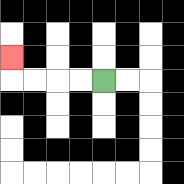{'start': '[4, 3]', 'end': '[0, 2]', 'path_directions': 'L,L,L,L,U', 'path_coordinates': '[[4, 3], [3, 3], [2, 3], [1, 3], [0, 3], [0, 2]]'}